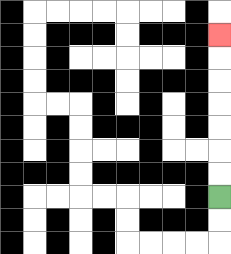{'start': '[9, 8]', 'end': '[9, 1]', 'path_directions': 'U,U,U,U,U,U,U', 'path_coordinates': '[[9, 8], [9, 7], [9, 6], [9, 5], [9, 4], [9, 3], [9, 2], [9, 1]]'}